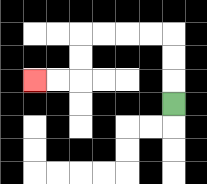{'start': '[7, 4]', 'end': '[1, 3]', 'path_directions': 'U,U,U,L,L,L,L,D,D,L,L', 'path_coordinates': '[[7, 4], [7, 3], [7, 2], [7, 1], [6, 1], [5, 1], [4, 1], [3, 1], [3, 2], [3, 3], [2, 3], [1, 3]]'}